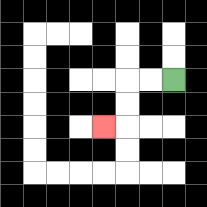{'start': '[7, 3]', 'end': '[4, 5]', 'path_directions': 'L,L,D,D,L', 'path_coordinates': '[[7, 3], [6, 3], [5, 3], [5, 4], [5, 5], [4, 5]]'}